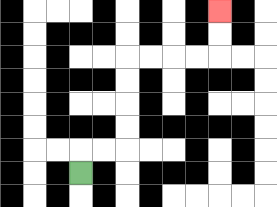{'start': '[3, 7]', 'end': '[9, 0]', 'path_directions': 'U,R,R,U,U,U,U,R,R,R,R,U,U', 'path_coordinates': '[[3, 7], [3, 6], [4, 6], [5, 6], [5, 5], [5, 4], [5, 3], [5, 2], [6, 2], [7, 2], [8, 2], [9, 2], [9, 1], [9, 0]]'}